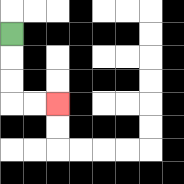{'start': '[0, 1]', 'end': '[2, 4]', 'path_directions': 'D,D,D,R,R', 'path_coordinates': '[[0, 1], [0, 2], [0, 3], [0, 4], [1, 4], [2, 4]]'}